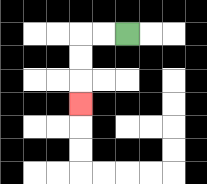{'start': '[5, 1]', 'end': '[3, 4]', 'path_directions': 'L,L,D,D,D', 'path_coordinates': '[[5, 1], [4, 1], [3, 1], [3, 2], [3, 3], [3, 4]]'}